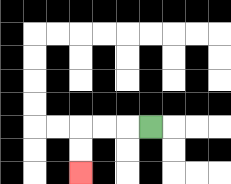{'start': '[6, 5]', 'end': '[3, 7]', 'path_directions': 'L,L,L,D,D', 'path_coordinates': '[[6, 5], [5, 5], [4, 5], [3, 5], [3, 6], [3, 7]]'}